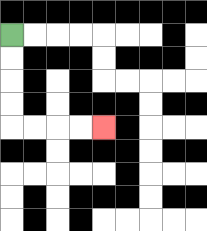{'start': '[0, 1]', 'end': '[4, 5]', 'path_directions': 'D,D,D,D,R,R,R,R', 'path_coordinates': '[[0, 1], [0, 2], [0, 3], [0, 4], [0, 5], [1, 5], [2, 5], [3, 5], [4, 5]]'}